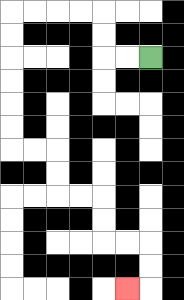{'start': '[6, 2]', 'end': '[5, 12]', 'path_directions': 'L,L,U,U,L,L,L,L,D,D,D,D,D,D,R,R,D,D,R,R,D,D,R,R,D,D,L', 'path_coordinates': '[[6, 2], [5, 2], [4, 2], [4, 1], [4, 0], [3, 0], [2, 0], [1, 0], [0, 0], [0, 1], [0, 2], [0, 3], [0, 4], [0, 5], [0, 6], [1, 6], [2, 6], [2, 7], [2, 8], [3, 8], [4, 8], [4, 9], [4, 10], [5, 10], [6, 10], [6, 11], [6, 12], [5, 12]]'}